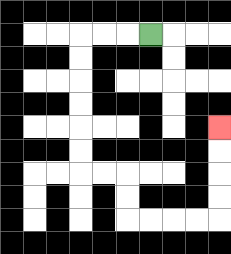{'start': '[6, 1]', 'end': '[9, 5]', 'path_directions': 'L,L,L,D,D,D,D,D,D,R,R,D,D,R,R,R,R,U,U,U,U', 'path_coordinates': '[[6, 1], [5, 1], [4, 1], [3, 1], [3, 2], [3, 3], [3, 4], [3, 5], [3, 6], [3, 7], [4, 7], [5, 7], [5, 8], [5, 9], [6, 9], [7, 9], [8, 9], [9, 9], [9, 8], [9, 7], [9, 6], [9, 5]]'}